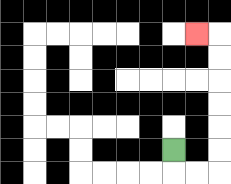{'start': '[7, 6]', 'end': '[8, 1]', 'path_directions': 'D,R,R,U,U,U,U,U,U,L', 'path_coordinates': '[[7, 6], [7, 7], [8, 7], [9, 7], [9, 6], [9, 5], [9, 4], [9, 3], [9, 2], [9, 1], [8, 1]]'}